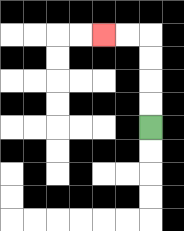{'start': '[6, 5]', 'end': '[4, 1]', 'path_directions': 'U,U,U,U,L,L', 'path_coordinates': '[[6, 5], [6, 4], [6, 3], [6, 2], [6, 1], [5, 1], [4, 1]]'}